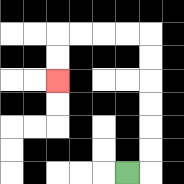{'start': '[5, 7]', 'end': '[2, 3]', 'path_directions': 'R,U,U,U,U,U,U,L,L,L,L,D,D', 'path_coordinates': '[[5, 7], [6, 7], [6, 6], [6, 5], [6, 4], [6, 3], [6, 2], [6, 1], [5, 1], [4, 1], [3, 1], [2, 1], [2, 2], [2, 3]]'}